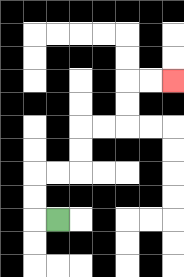{'start': '[2, 9]', 'end': '[7, 3]', 'path_directions': 'L,U,U,R,R,U,U,R,R,U,U,R,R', 'path_coordinates': '[[2, 9], [1, 9], [1, 8], [1, 7], [2, 7], [3, 7], [3, 6], [3, 5], [4, 5], [5, 5], [5, 4], [5, 3], [6, 3], [7, 3]]'}